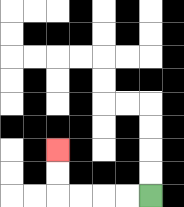{'start': '[6, 8]', 'end': '[2, 6]', 'path_directions': 'L,L,L,L,U,U', 'path_coordinates': '[[6, 8], [5, 8], [4, 8], [3, 8], [2, 8], [2, 7], [2, 6]]'}